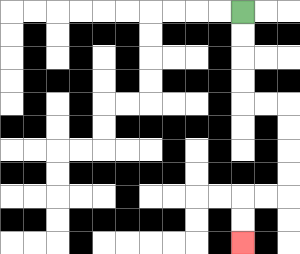{'start': '[10, 0]', 'end': '[10, 10]', 'path_directions': 'D,D,D,D,R,R,D,D,D,D,L,L,D,D', 'path_coordinates': '[[10, 0], [10, 1], [10, 2], [10, 3], [10, 4], [11, 4], [12, 4], [12, 5], [12, 6], [12, 7], [12, 8], [11, 8], [10, 8], [10, 9], [10, 10]]'}